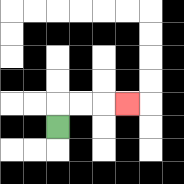{'start': '[2, 5]', 'end': '[5, 4]', 'path_directions': 'U,R,R,R', 'path_coordinates': '[[2, 5], [2, 4], [3, 4], [4, 4], [5, 4]]'}